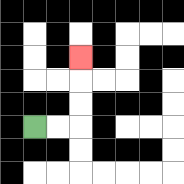{'start': '[1, 5]', 'end': '[3, 2]', 'path_directions': 'R,R,U,U,U', 'path_coordinates': '[[1, 5], [2, 5], [3, 5], [3, 4], [3, 3], [3, 2]]'}